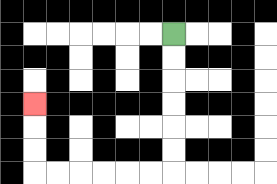{'start': '[7, 1]', 'end': '[1, 4]', 'path_directions': 'D,D,D,D,D,D,L,L,L,L,L,L,U,U,U', 'path_coordinates': '[[7, 1], [7, 2], [7, 3], [7, 4], [7, 5], [7, 6], [7, 7], [6, 7], [5, 7], [4, 7], [3, 7], [2, 7], [1, 7], [1, 6], [1, 5], [1, 4]]'}